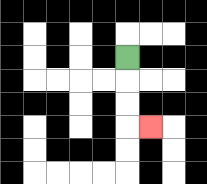{'start': '[5, 2]', 'end': '[6, 5]', 'path_directions': 'D,D,D,R', 'path_coordinates': '[[5, 2], [5, 3], [5, 4], [5, 5], [6, 5]]'}